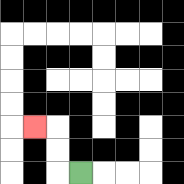{'start': '[3, 7]', 'end': '[1, 5]', 'path_directions': 'L,U,U,L', 'path_coordinates': '[[3, 7], [2, 7], [2, 6], [2, 5], [1, 5]]'}